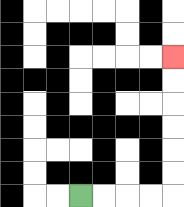{'start': '[3, 8]', 'end': '[7, 2]', 'path_directions': 'R,R,R,R,U,U,U,U,U,U', 'path_coordinates': '[[3, 8], [4, 8], [5, 8], [6, 8], [7, 8], [7, 7], [7, 6], [7, 5], [7, 4], [7, 3], [7, 2]]'}